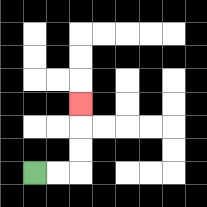{'start': '[1, 7]', 'end': '[3, 4]', 'path_directions': 'R,R,U,U,U', 'path_coordinates': '[[1, 7], [2, 7], [3, 7], [3, 6], [3, 5], [3, 4]]'}